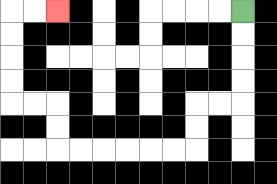{'start': '[10, 0]', 'end': '[2, 0]', 'path_directions': 'D,D,D,D,L,L,D,D,L,L,L,L,L,L,U,U,L,L,U,U,U,U,R,R', 'path_coordinates': '[[10, 0], [10, 1], [10, 2], [10, 3], [10, 4], [9, 4], [8, 4], [8, 5], [8, 6], [7, 6], [6, 6], [5, 6], [4, 6], [3, 6], [2, 6], [2, 5], [2, 4], [1, 4], [0, 4], [0, 3], [0, 2], [0, 1], [0, 0], [1, 0], [2, 0]]'}